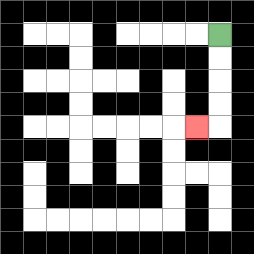{'start': '[9, 1]', 'end': '[8, 5]', 'path_directions': 'D,D,D,D,L', 'path_coordinates': '[[9, 1], [9, 2], [9, 3], [9, 4], [9, 5], [8, 5]]'}